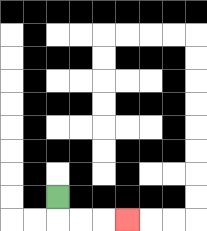{'start': '[2, 8]', 'end': '[5, 9]', 'path_directions': 'D,R,R,R', 'path_coordinates': '[[2, 8], [2, 9], [3, 9], [4, 9], [5, 9]]'}